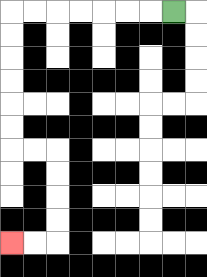{'start': '[7, 0]', 'end': '[0, 10]', 'path_directions': 'L,L,L,L,L,L,L,D,D,D,D,D,D,R,R,D,D,D,D,L,L', 'path_coordinates': '[[7, 0], [6, 0], [5, 0], [4, 0], [3, 0], [2, 0], [1, 0], [0, 0], [0, 1], [0, 2], [0, 3], [0, 4], [0, 5], [0, 6], [1, 6], [2, 6], [2, 7], [2, 8], [2, 9], [2, 10], [1, 10], [0, 10]]'}